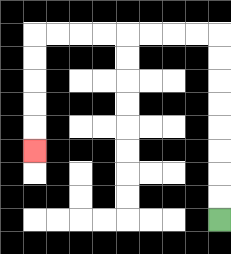{'start': '[9, 9]', 'end': '[1, 6]', 'path_directions': 'U,U,U,U,U,U,U,U,L,L,L,L,L,L,L,L,D,D,D,D,D', 'path_coordinates': '[[9, 9], [9, 8], [9, 7], [9, 6], [9, 5], [9, 4], [9, 3], [9, 2], [9, 1], [8, 1], [7, 1], [6, 1], [5, 1], [4, 1], [3, 1], [2, 1], [1, 1], [1, 2], [1, 3], [1, 4], [1, 5], [1, 6]]'}